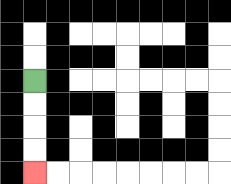{'start': '[1, 3]', 'end': '[1, 7]', 'path_directions': 'D,D,D,D', 'path_coordinates': '[[1, 3], [1, 4], [1, 5], [1, 6], [1, 7]]'}